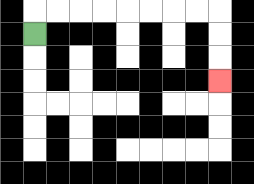{'start': '[1, 1]', 'end': '[9, 3]', 'path_directions': 'U,R,R,R,R,R,R,R,R,D,D,D', 'path_coordinates': '[[1, 1], [1, 0], [2, 0], [3, 0], [4, 0], [5, 0], [6, 0], [7, 0], [8, 0], [9, 0], [9, 1], [9, 2], [9, 3]]'}